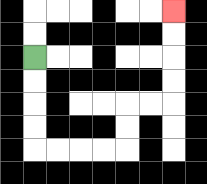{'start': '[1, 2]', 'end': '[7, 0]', 'path_directions': 'D,D,D,D,R,R,R,R,U,U,R,R,U,U,U,U', 'path_coordinates': '[[1, 2], [1, 3], [1, 4], [1, 5], [1, 6], [2, 6], [3, 6], [4, 6], [5, 6], [5, 5], [5, 4], [6, 4], [7, 4], [7, 3], [7, 2], [7, 1], [7, 0]]'}